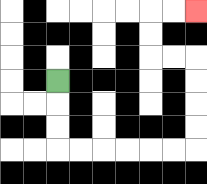{'start': '[2, 3]', 'end': '[8, 0]', 'path_directions': 'D,D,D,R,R,R,R,R,R,U,U,U,U,L,L,U,U,R,R', 'path_coordinates': '[[2, 3], [2, 4], [2, 5], [2, 6], [3, 6], [4, 6], [5, 6], [6, 6], [7, 6], [8, 6], [8, 5], [8, 4], [8, 3], [8, 2], [7, 2], [6, 2], [6, 1], [6, 0], [7, 0], [8, 0]]'}